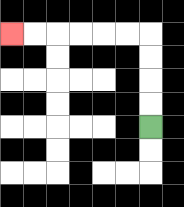{'start': '[6, 5]', 'end': '[0, 1]', 'path_directions': 'U,U,U,U,L,L,L,L,L,L', 'path_coordinates': '[[6, 5], [6, 4], [6, 3], [6, 2], [6, 1], [5, 1], [4, 1], [3, 1], [2, 1], [1, 1], [0, 1]]'}